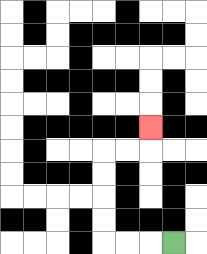{'start': '[7, 10]', 'end': '[6, 5]', 'path_directions': 'L,L,L,U,U,U,U,R,R,U', 'path_coordinates': '[[7, 10], [6, 10], [5, 10], [4, 10], [4, 9], [4, 8], [4, 7], [4, 6], [5, 6], [6, 6], [6, 5]]'}